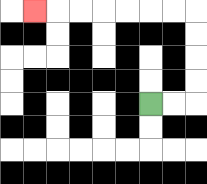{'start': '[6, 4]', 'end': '[1, 0]', 'path_directions': 'R,R,U,U,U,U,L,L,L,L,L,L,L', 'path_coordinates': '[[6, 4], [7, 4], [8, 4], [8, 3], [8, 2], [8, 1], [8, 0], [7, 0], [6, 0], [5, 0], [4, 0], [3, 0], [2, 0], [1, 0]]'}